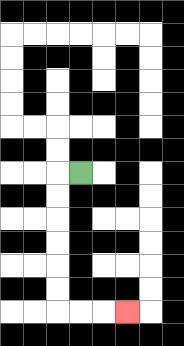{'start': '[3, 7]', 'end': '[5, 13]', 'path_directions': 'L,D,D,D,D,D,D,R,R,R', 'path_coordinates': '[[3, 7], [2, 7], [2, 8], [2, 9], [2, 10], [2, 11], [2, 12], [2, 13], [3, 13], [4, 13], [5, 13]]'}